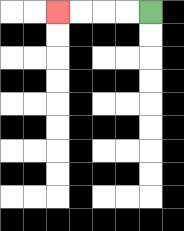{'start': '[6, 0]', 'end': '[2, 0]', 'path_directions': 'L,L,L,L', 'path_coordinates': '[[6, 0], [5, 0], [4, 0], [3, 0], [2, 0]]'}